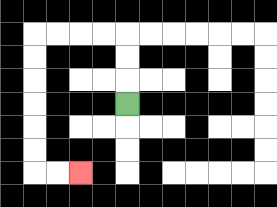{'start': '[5, 4]', 'end': '[3, 7]', 'path_directions': 'U,U,U,L,L,L,L,D,D,D,D,D,D,R,R', 'path_coordinates': '[[5, 4], [5, 3], [5, 2], [5, 1], [4, 1], [3, 1], [2, 1], [1, 1], [1, 2], [1, 3], [1, 4], [1, 5], [1, 6], [1, 7], [2, 7], [3, 7]]'}